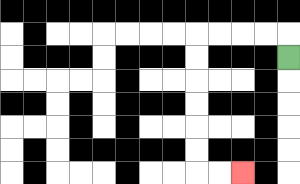{'start': '[12, 2]', 'end': '[10, 7]', 'path_directions': 'U,L,L,L,L,D,D,D,D,D,D,R,R', 'path_coordinates': '[[12, 2], [12, 1], [11, 1], [10, 1], [9, 1], [8, 1], [8, 2], [8, 3], [8, 4], [8, 5], [8, 6], [8, 7], [9, 7], [10, 7]]'}